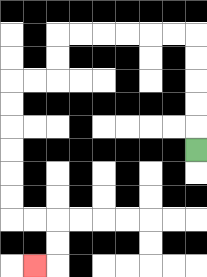{'start': '[8, 6]', 'end': '[1, 11]', 'path_directions': 'U,U,U,U,U,L,L,L,L,L,L,D,D,L,L,D,D,D,D,D,D,R,R,D,D,L', 'path_coordinates': '[[8, 6], [8, 5], [8, 4], [8, 3], [8, 2], [8, 1], [7, 1], [6, 1], [5, 1], [4, 1], [3, 1], [2, 1], [2, 2], [2, 3], [1, 3], [0, 3], [0, 4], [0, 5], [0, 6], [0, 7], [0, 8], [0, 9], [1, 9], [2, 9], [2, 10], [2, 11], [1, 11]]'}